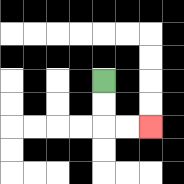{'start': '[4, 3]', 'end': '[6, 5]', 'path_directions': 'D,D,R,R', 'path_coordinates': '[[4, 3], [4, 4], [4, 5], [5, 5], [6, 5]]'}